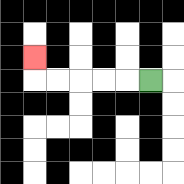{'start': '[6, 3]', 'end': '[1, 2]', 'path_directions': 'L,L,L,L,L,U', 'path_coordinates': '[[6, 3], [5, 3], [4, 3], [3, 3], [2, 3], [1, 3], [1, 2]]'}